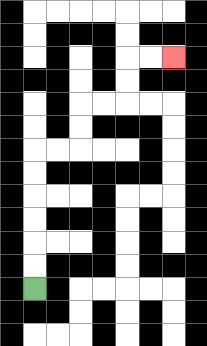{'start': '[1, 12]', 'end': '[7, 2]', 'path_directions': 'U,U,U,U,U,U,R,R,U,U,R,R,U,U,R,R', 'path_coordinates': '[[1, 12], [1, 11], [1, 10], [1, 9], [1, 8], [1, 7], [1, 6], [2, 6], [3, 6], [3, 5], [3, 4], [4, 4], [5, 4], [5, 3], [5, 2], [6, 2], [7, 2]]'}